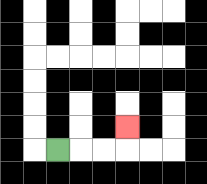{'start': '[2, 6]', 'end': '[5, 5]', 'path_directions': 'R,R,R,U', 'path_coordinates': '[[2, 6], [3, 6], [4, 6], [5, 6], [5, 5]]'}